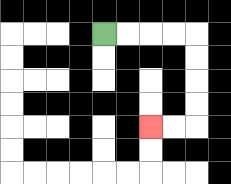{'start': '[4, 1]', 'end': '[6, 5]', 'path_directions': 'R,R,R,R,D,D,D,D,L,L', 'path_coordinates': '[[4, 1], [5, 1], [6, 1], [7, 1], [8, 1], [8, 2], [8, 3], [8, 4], [8, 5], [7, 5], [6, 5]]'}